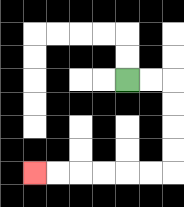{'start': '[5, 3]', 'end': '[1, 7]', 'path_directions': 'R,R,D,D,D,D,L,L,L,L,L,L', 'path_coordinates': '[[5, 3], [6, 3], [7, 3], [7, 4], [7, 5], [7, 6], [7, 7], [6, 7], [5, 7], [4, 7], [3, 7], [2, 7], [1, 7]]'}